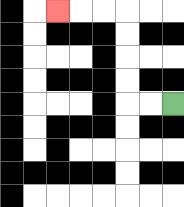{'start': '[7, 4]', 'end': '[2, 0]', 'path_directions': 'L,L,U,U,U,U,L,L,L', 'path_coordinates': '[[7, 4], [6, 4], [5, 4], [5, 3], [5, 2], [5, 1], [5, 0], [4, 0], [3, 0], [2, 0]]'}